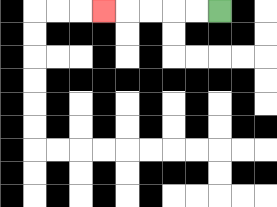{'start': '[9, 0]', 'end': '[4, 0]', 'path_directions': 'L,L,L,L,L', 'path_coordinates': '[[9, 0], [8, 0], [7, 0], [6, 0], [5, 0], [4, 0]]'}